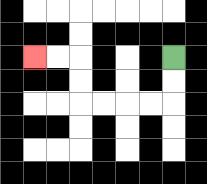{'start': '[7, 2]', 'end': '[1, 2]', 'path_directions': 'D,D,L,L,L,L,U,U,L,L', 'path_coordinates': '[[7, 2], [7, 3], [7, 4], [6, 4], [5, 4], [4, 4], [3, 4], [3, 3], [3, 2], [2, 2], [1, 2]]'}